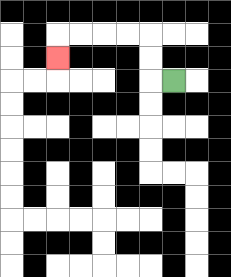{'start': '[7, 3]', 'end': '[2, 2]', 'path_directions': 'L,U,U,L,L,L,L,D', 'path_coordinates': '[[7, 3], [6, 3], [6, 2], [6, 1], [5, 1], [4, 1], [3, 1], [2, 1], [2, 2]]'}